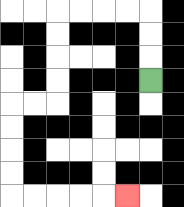{'start': '[6, 3]', 'end': '[5, 8]', 'path_directions': 'U,U,U,L,L,L,L,D,D,D,D,L,L,D,D,D,D,R,R,R,R,R', 'path_coordinates': '[[6, 3], [6, 2], [6, 1], [6, 0], [5, 0], [4, 0], [3, 0], [2, 0], [2, 1], [2, 2], [2, 3], [2, 4], [1, 4], [0, 4], [0, 5], [0, 6], [0, 7], [0, 8], [1, 8], [2, 8], [3, 8], [4, 8], [5, 8]]'}